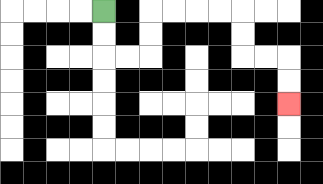{'start': '[4, 0]', 'end': '[12, 4]', 'path_directions': 'D,D,R,R,U,U,R,R,R,R,D,D,R,R,D,D', 'path_coordinates': '[[4, 0], [4, 1], [4, 2], [5, 2], [6, 2], [6, 1], [6, 0], [7, 0], [8, 0], [9, 0], [10, 0], [10, 1], [10, 2], [11, 2], [12, 2], [12, 3], [12, 4]]'}